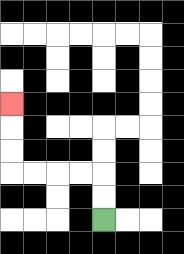{'start': '[4, 9]', 'end': '[0, 4]', 'path_directions': 'U,U,L,L,L,L,U,U,U', 'path_coordinates': '[[4, 9], [4, 8], [4, 7], [3, 7], [2, 7], [1, 7], [0, 7], [0, 6], [0, 5], [0, 4]]'}